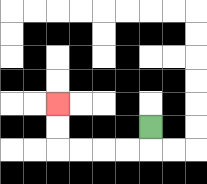{'start': '[6, 5]', 'end': '[2, 4]', 'path_directions': 'D,L,L,L,L,U,U', 'path_coordinates': '[[6, 5], [6, 6], [5, 6], [4, 6], [3, 6], [2, 6], [2, 5], [2, 4]]'}